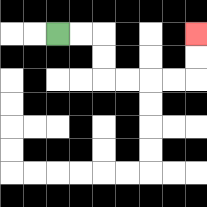{'start': '[2, 1]', 'end': '[8, 1]', 'path_directions': 'R,R,D,D,R,R,R,R,U,U', 'path_coordinates': '[[2, 1], [3, 1], [4, 1], [4, 2], [4, 3], [5, 3], [6, 3], [7, 3], [8, 3], [8, 2], [8, 1]]'}